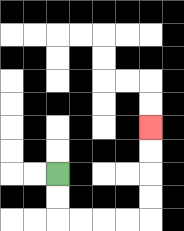{'start': '[2, 7]', 'end': '[6, 5]', 'path_directions': 'D,D,R,R,R,R,U,U,U,U', 'path_coordinates': '[[2, 7], [2, 8], [2, 9], [3, 9], [4, 9], [5, 9], [6, 9], [6, 8], [6, 7], [6, 6], [6, 5]]'}